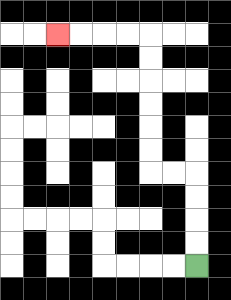{'start': '[8, 11]', 'end': '[2, 1]', 'path_directions': 'U,U,U,U,L,L,U,U,U,U,U,U,L,L,L,L', 'path_coordinates': '[[8, 11], [8, 10], [8, 9], [8, 8], [8, 7], [7, 7], [6, 7], [6, 6], [6, 5], [6, 4], [6, 3], [6, 2], [6, 1], [5, 1], [4, 1], [3, 1], [2, 1]]'}